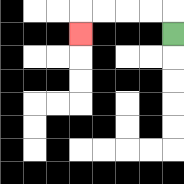{'start': '[7, 1]', 'end': '[3, 1]', 'path_directions': 'U,L,L,L,L,D', 'path_coordinates': '[[7, 1], [7, 0], [6, 0], [5, 0], [4, 0], [3, 0], [3, 1]]'}